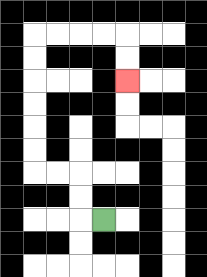{'start': '[4, 9]', 'end': '[5, 3]', 'path_directions': 'L,U,U,L,L,U,U,U,U,U,U,R,R,R,R,D,D', 'path_coordinates': '[[4, 9], [3, 9], [3, 8], [3, 7], [2, 7], [1, 7], [1, 6], [1, 5], [1, 4], [1, 3], [1, 2], [1, 1], [2, 1], [3, 1], [4, 1], [5, 1], [5, 2], [5, 3]]'}